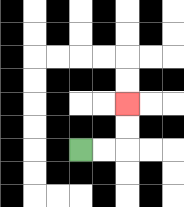{'start': '[3, 6]', 'end': '[5, 4]', 'path_directions': 'R,R,U,U', 'path_coordinates': '[[3, 6], [4, 6], [5, 6], [5, 5], [5, 4]]'}